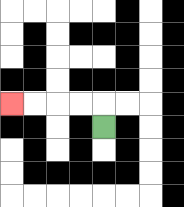{'start': '[4, 5]', 'end': '[0, 4]', 'path_directions': 'U,L,L,L,L', 'path_coordinates': '[[4, 5], [4, 4], [3, 4], [2, 4], [1, 4], [0, 4]]'}